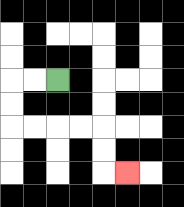{'start': '[2, 3]', 'end': '[5, 7]', 'path_directions': 'L,L,D,D,R,R,R,R,D,D,R', 'path_coordinates': '[[2, 3], [1, 3], [0, 3], [0, 4], [0, 5], [1, 5], [2, 5], [3, 5], [4, 5], [4, 6], [4, 7], [5, 7]]'}